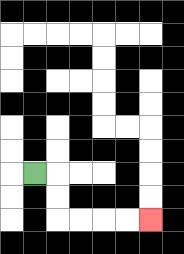{'start': '[1, 7]', 'end': '[6, 9]', 'path_directions': 'R,D,D,R,R,R,R', 'path_coordinates': '[[1, 7], [2, 7], [2, 8], [2, 9], [3, 9], [4, 9], [5, 9], [6, 9]]'}